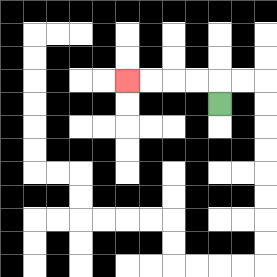{'start': '[9, 4]', 'end': '[5, 3]', 'path_directions': 'U,L,L,L,L', 'path_coordinates': '[[9, 4], [9, 3], [8, 3], [7, 3], [6, 3], [5, 3]]'}